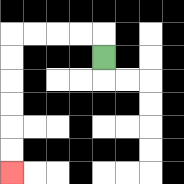{'start': '[4, 2]', 'end': '[0, 7]', 'path_directions': 'U,L,L,L,L,D,D,D,D,D,D', 'path_coordinates': '[[4, 2], [4, 1], [3, 1], [2, 1], [1, 1], [0, 1], [0, 2], [0, 3], [0, 4], [0, 5], [0, 6], [0, 7]]'}